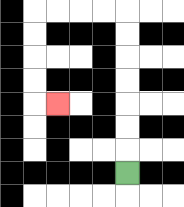{'start': '[5, 7]', 'end': '[2, 4]', 'path_directions': 'U,U,U,U,U,U,U,L,L,L,L,D,D,D,D,R', 'path_coordinates': '[[5, 7], [5, 6], [5, 5], [5, 4], [5, 3], [5, 2], [5, 1], [5, 0], [4, 0], [3, 0], [2, 0], [1, 0], [1, 1], [1, 2], [1, 3], [1, 4], [2, 4]]'}